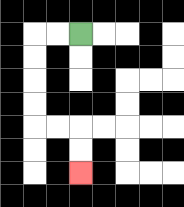{'start': '[3, 1]', 'end': '[3, 7]', 'path_directions': 'L,L,D,D,D,D,R,R,D,D', 'path_coordinates': '[[3, 1], [2, 1], [1, 1], [1, 2], [1, 3], [1, 4], [1, 5], [2, 5], [3, 5], [3, 6], [3, 7]]'}